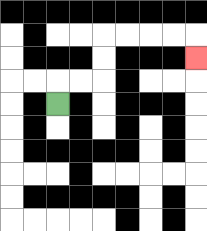{'start': '[2, 4]', 'end': '[8, 2]', 'path_directions': 'U,R,R,U,U,R,R,R,R,D', 'path_coordinates': '[[2, 4], [2, 3], [3, 3], [4, 3], [4, 2], [4, 1], [5, 1], [6, 1], [7, 1], [8, 1], [8, 2]]'}